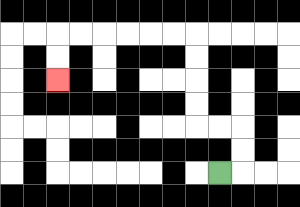{'start': '[9, 7]', 'end': '[2, 3]', 'path_directions': 'R,U,U,L,L,U,U,U,U,L,L,L,L,L,L,D,D', 'path_coordinates': '[[9, 7], [10, 7], [10, 6], [10, 5], [9, 5], [8, 5], [8, 4], [8, 3], [8, 2], [8, 1], [7, 1], [6, 1], [5, 1], [4, 1], [3, 1], [2, 1], [2, 2], [2, 3]]'}